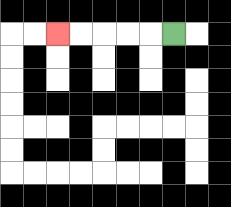{'start': '[7, 1]', 'end': '[2, 1]', 'path_directions': 'L,L,L,L,L', 'path_coordinates': '[[7, 1], [6, 1], [5, 1], [4, 1], [3, 1], [2, 1]]'}